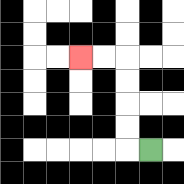{'start': '[6, 6]', 'end': '[3, 2]', 'path_directions': 'L,U,U,U,U,L,L', 'path_coordinates': '[[6, 6], [5, 6], [5, 5], [5, 4], [5, 3], [5, 2], [4, 2], [3, 2]]'}